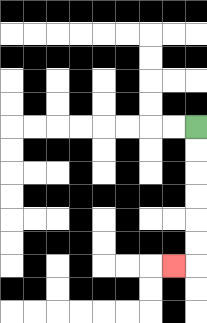{'start': '[8, 5]', 'end': '[7, 11]', 'path_directions': 'D,D,D,D,D,D,L', 'path_coordinates': '[[8, 5], [8, 6], [8, 7], [8, 8], [8, 9], [8, 10], [8, 11], [7, 11]]'}